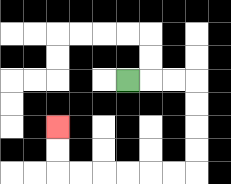{'start': '[5, 3]', 'end': '[2, 5]', 'path_directions': 'R,R,R,D,D,D,D,L,L,L,L,L,L,U,U', 'path_coordinates': '[[5, 3], [6, 3], [7, 3], [8, 3], [8, 4], [8, 5], [8, 6], [8, 7], [7, 7], [6, 7], [5, 7], [4, 7], [3, 7], [2, 7], [2, 6], [2, 5]]'}